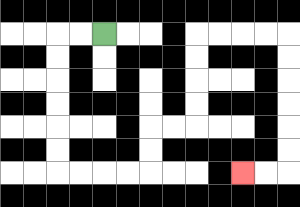{'start': '[4, 1]', 'end': '[10, 7]', 'path_directions': 'L,L,D,D,D,D,D,D,R,R,R,R,U,U,R,R,U,U,U,U,R,R,R,R,D,D,D,D,D,D,L,L', 'path_coordinates': '[[4, 1], [3, 1], [2, 1], [2, 2], [2, 3], [2, 4], [2, 5], [2, 6], [2, 7], [3, 7], [4, 7], [5, 7], [6, 7], [6, 6], [6, 5], [7, 5], [8, 5], [8, 4], [8, 3], [8, 2], [8, 1], [9, 1], [10, 1], [11, 1], [12, 1], [12, 2], [12, 3], [12, 4], [12, 5], [12, 6], [12, 7], [11, 7], [10, 7]]'}